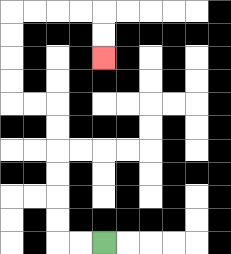{'start': '[4, 10]', 'end': '[4, 2]', 'path_directions': 'L,L,U,U,U,U,U,U,L,L,U,U,U,U,R,R,R,R,D,D', 'path_coordinates': '[[4, 10], [3, 10], [2, 10], [2, 9], [2, 8], [2, 7], [2, 6], [2, 5], [2, 4], [1, 4], [0, 4], [0, 3], [0, 2], [0, 1], [0, 0], [1, 0], [2, 0], [3, 0], [4, 0], [4, 1], [4, 2]]'}